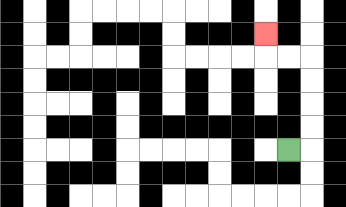{'start': '[12, 6]', 'end': '[11, 1]', 'path_directions': 'R,U,U,U,U,L,L,U', 'path_coordinates': '[[12, 6], [13, 6], [13, 5], [13, 4], [13, 3], [13, 2], [12, 2], [11, 2], [11, 1]]'}